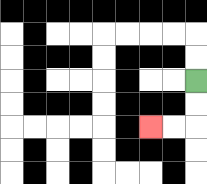{'start': '[8, 3]', 'end': '[6, 5]', 'path_directions': 'D,D,L,L', 'path_coordinates': '[[8, 3], [8, 4], [8, 5], [7, 5], [6, 5]]'}